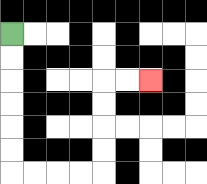{'start': '[0, 1]', 'end': '[6, 3]', 'path_directions': 'D,D,D,D,D,D,R,R,R,R,U,U,U,U,R,R', 'path_coordinates': '[[0, 1], [0, 2], [0, 3], [0, 4], [0, 5], [0, 6], [0, 7], [1, 7], [2, 7], [3, 7], [4, 7], [4, 6], [4, 5], [4, 4], [4, 3], [5, 3], [6, 3]]'}